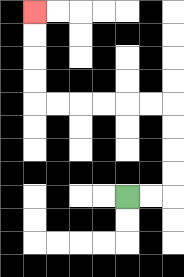{'start': '[5, 8]', 'end': '[1, 0]', 'path_directions': 'R,R,U,U,U,U,L,L,L,L,L,L,U,U,U,U', 'path_coordinates': '[[5, 8], [6, 8], [7, 8], [7, 7], [7, 6], [7, 5], [7, 4], [6, 4], [5, 4], [4, 4], [3, 4], [2, 4], [1, 4], [1, 3], [1, 2], [1, 1], [1, 0]]'}